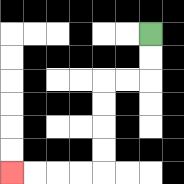{'start': '[6, 1]', 'end': '[0, 7]', 'path_directions': 'D,D,L,L,D,D,D,D,L,L,L,L', 'path_coordinates': '[[6, 1], [6, 2], [6, 3], [5, 3], [4, 3], [4, 4], [4, 5], [4, 6], [4, 7], [3, 7], [2, 7], [1, 7], [0, 7]]'}